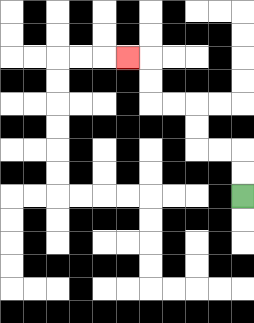{'start': '[10, 8]', 'end': '[5, 2]', 'path_directions': 'U,U,L,L,U,U,L,L,U,U,L', 'path_coordinates': '[[10, 8], [10, 7], [10, 6], [9, 6], [8, 6], [8, 5], [8, 4], [7, 4], [6, 4], [6, 3], [6, 2], [5, 2]]'}